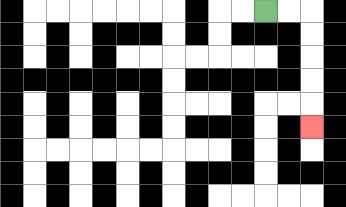{'start': '[11, 0]', 'end': '[13, 5]', 'path_directions': 'R,R,D,D,D,D,D', 'path_coordinates': '[[11, 0], [12, 0], [13, 0], [13, 1], [13, 2], [13, 3], [13, 4], [13, 5]]'}